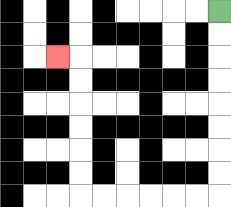{'start': '[9, 0]', 'end': '[2, 2]', 'path_directions': 'D,D,D,D,D,D,D,D,L,L,L,L,L,L,U,U,U,U,U,U,L', 'path_coordinates': '[[9, 0], [9, 1], [9, 2], [9, 3], [9, 4], [9, 5], [9, 6], [9, 7], [9, 8], [8, 8], [7, 8], [6, 8], [5, 8], [4, 8], [3, 8], [3, 7], [3, 6], [3, 5], [3, 4], [3, 3], [3, 2], [2, 2]]'}